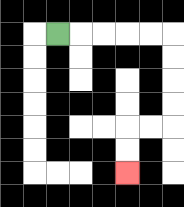{'start': '[2, 1]', 'end': '[5, 7]', 'path_directions': 'R,R,R,R,R,D,D,D,D,L,L,D,D', 'path_coordinates': '[[2, 1], [3, 1], [4, 1], [5, 1], [6, 1], [7, 1], [7, 2], [7, 3], [7, 4], [7, 5], [6, 5], [5, 5], [5, 6], [5, 7]]'}